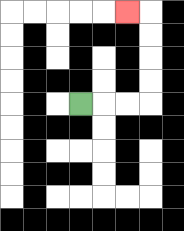{'start': '[3, 4]', 'end': '[5, 0]', 'path_directions': 'R,R,R,U,U,U,U,L', 'path_coordinates': '[[3, 4], [4, 4], [5, 4], [6, 4], [6, 3], [6, 2], [6, 1], [6, 0], [5, 0]]'}